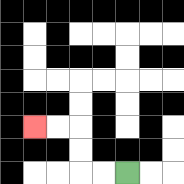{'start': '[5, 7]', 'end': '[1, 5]', 'path_directions': 'L,L,U,U,L,L', 'path_coordinates': '[[5, 7], [4, 7], [3, 7], [3, 6], [3, 5], [2, 5], [1, 5]]'}